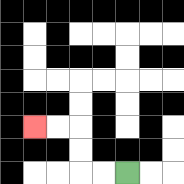{'start': '[5, 7]', 'end': '[1, 5]', 'path_directions': 'L,L,U,U,L,L', 'path_coordinates': '[[5, 7], [4, 7], [3, 7], [3, 6], [3, 5], [2, 5], [1, 5]]'}